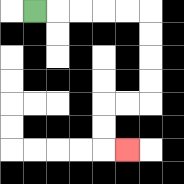{'start': '[1, 0]', 'end': '[5, 6]', 'path_directions': 'R,R,R,R,R,D,D,D,D,L,L,D,D,R', 'path_coordinates': '[[1, 0], [2, 0], [3, 0], [4, 0], [5, 0], [6, 0], [6, 1], [6, 2], [6, 3], [6, 4], [5, 4], [4, 4], [4, 5], [4, 6], [5, 6]]'}